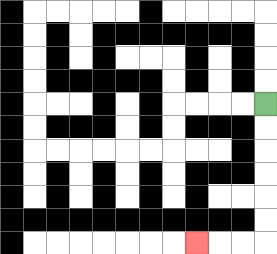{'start': '[11, 4]', 'end': '[8, 10]', 'path_directions': 'D,D,D,D,D,D,L,L,L', 'path_coordinates': '[[11, 4], [11, 5], [11, 6], [11, 7], [11, 8], [11, 9], [11, 10], [10, 10], [9, 10], [8, 10]]'}